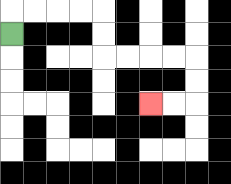{'start': '[0, 1]', 'end': '[6, 4]', 'path_directions': 'U,R,R,R,R,D,D,R,R,R,R,D,D,L,L', 'path_coordinates': '[[0, 1], [0, 0], [1, 0], [2, 0], [3, 0], [4, 0], [4, 1], [4, 2], [5, 2], [6, 2], [7, 2], [8, 2], [8, 3], [8, 4], [7, 4], [6, 4]]'}